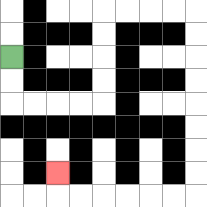{'start': '[0, 2]', 'end': '[2, 7]', 'path_directions': 'D,D,R,R,R,R,U,U,U,U,R,R,R,R,D,D,D,D,D,D,D,D,L,L,L,L,L,L,U', 'path_coordinates': '[[0, 2], [0, 3], [0, 4], [1, 4], [2, 4], [3, 4], [4, 4], [4, 3], [4, 2], [4, 1], [4, 0], [5, 0], [6, 0], [7, 0], [8, 0], [8, 1], [8, 2], [8, 3], [8, 4], [8, 5], [8, 6], [8, 7], [8, 8], [7, 8], [6, 8], [5, 8], [4, 8], [3, 8], [2, 8], [2, 7]]'}